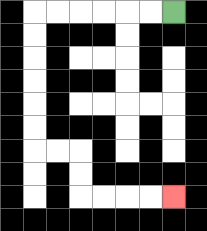{'start': '[7, 0]', 'end': '[7, 8]', 'path_directions': 'L,L,L,L,L,L,D,D,D,D,D,D,R,R,D,D,R,R,R,R', 'path_coordinates': '[[7, 0], [6, 0], [5, 0], [4, 0], [3, 0], [2, 0], [1, 0], [1, 1], [1, 2], [1, 3], [1, 4], [1, 5], [1, 6], [2, 6], [3, 6], [3, 7], [3, 8], [4, 8], [5, 8], [6, 8], [7, 8]]'}